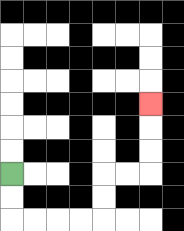{'start': '[0, 7]', 'end': '[6, 4]', 'path_directions': 'D,D,R,R,R,R,U,U,R,R,U,U,U', 'path_coordinates': '[[0, 7], [0, 8], [0, 9], [1, 9], [2, 9], [3, 9], [4, 9], [4, 8], [4, 7], [5, 7], [6, 7], [6, 6], [6, 5], [6, 4]]'}